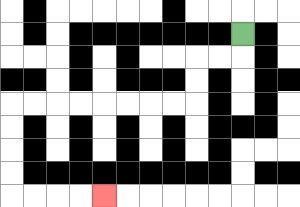{'start': '[10, 1]', 'end': '[4, 8]', 'path_directions': 'D,L,L,D,D,L,L,L,L,L,L,L,L,D,D,D,D,R,R,R,R', 'path_coordinates': '[[10, 1], [10, 2], [9, 2], [8, 2], [8, 3], [8, 4], [7, 4], [6, 4], [5, 4], [4, 4], [3, 4], [2, 4], [1, 4], [0, 4], [0, 5], [0, 6], [0, 7], [0, 8], [1, 8], [2, 8], [3, 8], [4, 8]]'}